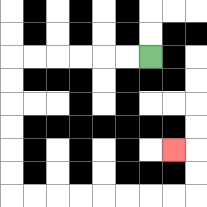{'start': '[6, 2]', 'end': '[7, 6]', 'path_directions': 'L,L,L,L,L,L,D,D,D,D,D,D,R,R,R,R,R,R,R,R,U,U,L', 'path_coordinates': '[[6, 2], [5, 2], [4, 2], [3, 2], [2, 2], [1, 2], [0, 2], [0, 3], [0, 4], [0, 5], [0, 6], [0, 7], [0, 8], [1, 8], [2, 8], [3, 8], [4, 8], [5, 8], [6, 8], [7, 8], [8, 8], [8, 7], [8, 6], [7, 6]]'}